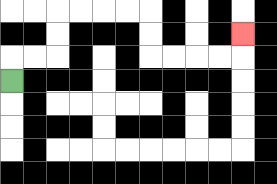{'start': '[0, 3]', 'end': '[10, 1]', 'path_directions': 'U,R,R,U,U,R,R,R,R,D,D,R,R,R,R,U', 'path_coordinates': '[[0, 3], [0, 2], [1, 2], [2, 2], [2, 1], [2, 0], [3, 0], [4, 0], [5, 0], [6, 0], [6, 1], [6, 2], [7, 2], [8, 2], [9, 2], [10, 2], [10, 1]]'}